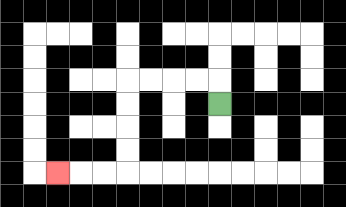{'start': '[9, 4]', 'end': '[2, 7]', 'path_directions': 'U,L,L,L,L,D,D,D,D,L,L,L', 'path_coordinates': '[[9, 4], [9, 3], [8, 3], [7, 3], [6, 3], [5, 3], [5, 4], [5, 5], [5, 6], [5, 7], [4, 7], [3, 7], [2, 7]]'}